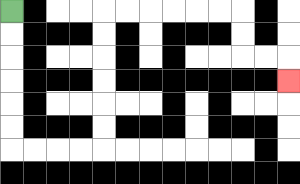{'start': '[0, 0]', 'end': '[12, 3]', 'path_directions': 'D,D,D,D,D,D,R,R,R,R,U,U,U,U,U,U,R,R,R,R,R,R,D,D,R,R,D', 'path_coordinates': '[[0, 0], [0, 1], [0, 2], [0, 3], [0, 4], [0, 5], [0, 6], [1, 6], [2, 6], [3, 6], [4, 6], [4, 5], [4, 4], [4, 3], [4, 2], [4, 1], [4, 0], [5, 0], [6, 0], [7, 0], [8, 0], [9, 0], [10, 0], [10, 1], [10, 2], [11, 2], [12, 2], [12, 3]]'}